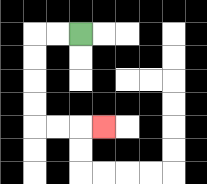{'start': '[3, 1]', 'end': '[4, 5]', 'path_directions': 'L,L,D,D,D,D,R,R,R', 'path_coordinates': '[[3, 1], [2, 1], [1, 1], [1, 2], [1, 3], [1, 4], [1, 5], [2, 5], [3, 5], [4, 5]]'}